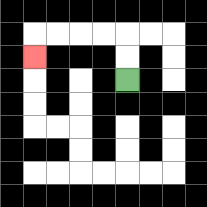{'start': '[5, 3]', 'end': '[1, 2]', 'path_directions': 'U,U,L,L,L,L,D', 'path_coordinates': '[[5, 3], [5, 2], [5, 1], [4, 1], [3, 1], [2, 1], [1, 1], [1, 2]]'}